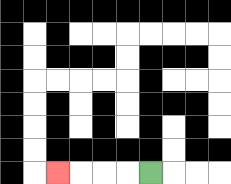{'start': '[6, 7]', 'end': '[2, 7]', 'path_directions': 'L,L,L,L', 'path_coordinates': '[[6, 7], [5, 7], [4, 7], [3, 7], [2, 7]]'}